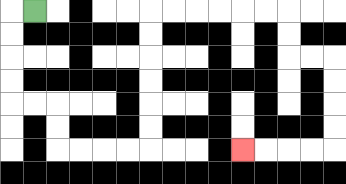{'start': '[1, 0]', 'end': '[10, 6]', 'path_directions': 'L,D,D,D,D,R,R,D,D,R,R,R,R,U,U,U,U,U,U,R,R,R,R,R,R,D,D,R,R,D,D,D,D,L,L,L,L', 'path_coordinates': '[[1, 0], [0, 0], [0, 1], [0, 2], [0, 3], [0, 4], [1, 4], [2, 4], [2, 5], [2, 6], [3, 6], [4, 6], [5, 6], [6, 6], [6, 5], [6, 4], [6, 3], [6, 2], [6, 1], [6, 0], [7, 0], [8, 0], [9, 0], [10, 0], [11, 0], [12, 0], [12, 1], [12, 2], [13, 2], [14, 2], [14, 3], [14, 4], [14, 5], [14, 6], [13, 6], [12, 6], [11, 6], [10, 6]]'}